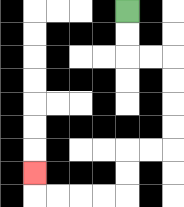{'start': '[5, 0]', 'end': '[1, 7]', 'path_directions': 'D,D,R,R,D,D,D,D,L,L,D,D,L,L,L,L,U', 'path_coordinates': '[[5, 0], [5, 1], [5, 2], [6, 2], [7, 2], [7, 3], [7, 4], [7, 5], [7, 6], [6, 6], [5, 6], [5, 7], [5, 8], [4, 8], [3, 8], [2, 8], [1, 8], [1, 7]]'}